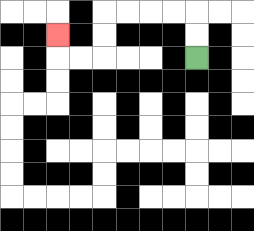{'start': '[8, 2]', 'end': '[2, 1]', 'path_directions': 'U,U,L,L,L,L,D,D,L,L,U', 'path_coordinates': '[[8, 2], [8, 1], [8, 0], [7, 0], [6, 0], [5, 0], [4, 0], [4, 1], [4, 2], [3, 2], [2, 2], [2, 1]]'}